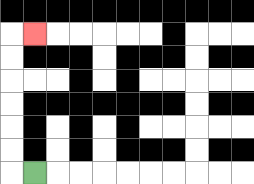{'start': '[1, 7]', 'end': '[1, 1]', 'path_directions': 'L,U,U,U,U,U,U,R', 'path_coordinates': '[[1, 7], [0, 7], [0, 6], [0, 5], [0, 4], [0, 3], [0, 2], [0, 1], [1, 1]]'}